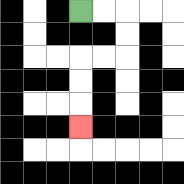{'start': '[3, 0]', 'end': '[3, 5]', 'path_directions': 'R,R,D,D,L,L,D,D,D', 'path_coordinates': '[[3, 0], [4, 0], [5, 0], [5, 1], [5, 2], [4, 2], [3, 2], [3, 3], [3, 4], [3, 5]]'}